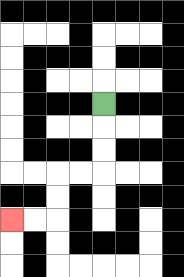{'start': '[4, 4]', 'end': '[0, 9]', 'path_directions': 'D,D,D,L,L,D,D,L,L', 'path_coordinates': '[[4, 4], [4, 5], [4, 6], [4, 7], [3, 7], [2, 7], [2, 8], [2, 9], [1, 9], [0, 9]]'}